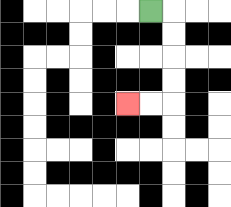{'start': '[6, 0]', 'end': '[5, 4]', 'path_directions': 'R,D,D,D,D,L,L', 'path_coordinates': '[[6, 0], [7, 0], [7, 1], [7, 2], [7, 3], [7, 4], [6, 4], [5, 4]]'}